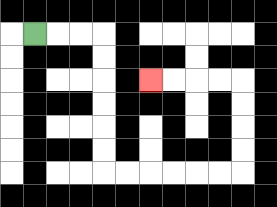{'start': '[1, 1]', 'end': '[6, 3]', 'path_directions': 'R,R,R,D,D,D,D,D,D,R,R,R,R,R,R,U,U,U,U,L,L,L,L', 'path_coordinates': '[[1, 1], [2, 1], [3, 1], [4, 1], [4, 2], [4, 3], [4, 4], [4, 5], [4, 6], [4, 7], [5, 7], [6, 7], [7, 7], [8, 7], [9, 7], [10, 7], [10, 6], [10, 5], [10, 4], [10, 3], [9, 3], [8, 3], [7, 3], [6, 3]]'}